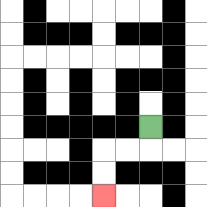{'start': '[6, 5]', 'end': '[4, 8]', 'path_directions': 'D,L,L,D,D', 'path_coordinates': '[[6, 5], [6, 6], [5, 6], [4, 6], [4, 7], [4, 8]]'}